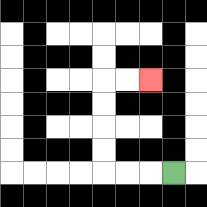{'start': '[7, 7]', 'end': '[6, 3]', 'path_directions': 'L,L,L,U,U,U,U,R,R', 'path_coordinates': '[[7, 7], [6, 7], [5, 7], [4, 7], [4, 6], [4, 5], [4, 4], [4, 3], [5, 3], [6, 3]]'}